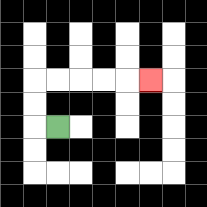{'start': '[2, 5]', 'end': '[6, 3]', 'path_directions': 'L,U,U,R,R,R,R,R', 'path_coordinates': '[[2, 5], [1, 5], [1, 4], [1, 3], [2, 3], [3, 3], [4, 3], [5, 3], [6, 3]]'}